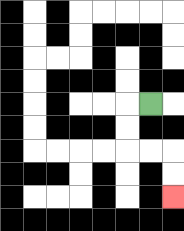{'start': '[6, 4]', 'end': '[7, 8]', 'path_directions': 'L,D,D,R,R,D,D', 'path_coordinates': '[[6, 4], [5, 4], [5, 5], [5, 6], [6, 6], [7, 6], [7, 7], [7, 8]]'}